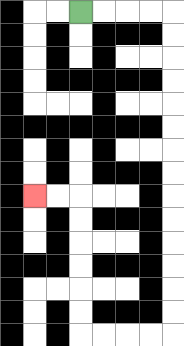{'start': '[3, 0]', 'end': '[1, 8]', 'path_directions': 'R,R,R,R,D,D,D,D,D,D,D,D,D,D,D,D,D,D,L,L,L,L,U,U,U,U,U,U,L,L', 'path_coordinates': '[[3, 0], [4, 0], [5, 0], [6, 0], [7, 0], [7, 1], [7, 2], [7, 3], [7, 4], [7, 5], [7, 6], [7, 7], [7, 8], [7, 9], [7, 10], [7, 11], [7, 12], [7, 13], [7, 14], [6, 14], [5, 14], [4, 14], [3, 14], [3, 13], [3, 12], [3, 11], [3, 10], [3, 9], [3, 8], [2, 8], [1, 8]]'}